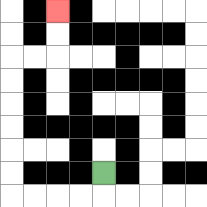{'start': '[4, 7]', 'end': '[2, 0]', 'path_directions': 'D,L,L,L,L,U,U,U,U,U,U,R,R,U,U', 'path_coordinates': '[[4, 7], [4, 8], [3, 8], [2, 8], [1, 8], [0, 8], [0, 7], [0, 6], [0, 5], [0, 4], [0, 3], [0, 2], [1, 2], [2, 2], [2, 1], [2, 0]]'}